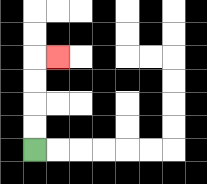{'start': '[1, 6]', 'end': '[2, 2]', 'path_directions': 'U,U,U,U,R', 'path_coordinates': '[[1, 6], [1, 5], [1, 4], [1, 3], [1, 2], [2, 2]]'}